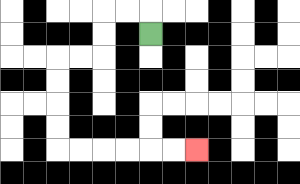{'start': '[6, 1]', 'end': '[8, 6]', 'path_directions': 'U,L,L,D,D,L,L,D,D,D,D,R,R,R,R,R,R', 'path_coordinates': '[[6, 1], [6, 0], [5, 0], [4, 0], [4, 1], [4, 2], [3, 2], [2, 2], [2, 3], [2, 4], [2, 5], [2, 6], [3, 6], [4, 6], [5, 6], [6, 6], [7, 6], [8, 6]]'}